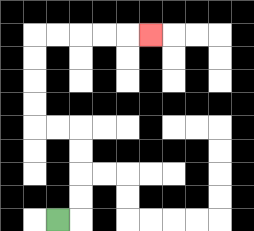{'start': '[2, 9]', 'end': '[6, 1]', 'path_directions': 'R,U,U,U,U,L,L,U,U,U,U,R,R,R,R,R', 'path_coordinates': '[[2, 9], [3, 9], [3, 8], [3, 7], [3, 6], [3, 5], [2, 5], [1, 5], [1, 4], [1, 3], [1, 2], [1, 1], [2, 1], [3, 1], [4, 1], [5, 1], [6, 1]]'}